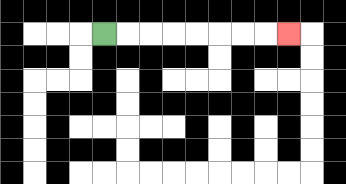{'start': '[4, 1]', 'end': '[12, 1]', 'path_directions': 'R,R,R,R,R,R,R,R', 'path_coordinates': '[[4, 1], [5, 1], [6, 1], [7, 1], [8, 1], [9, 1], [10, 1], [11, 1], [12, 1]]'}